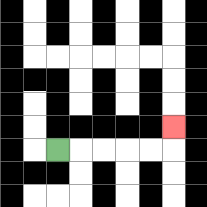{'start': '[2, 6]', 'end': '[7, 5]', 'path_directions': 'R,R,R,R,R,U', 'path_coordinates': '[[2, 6], [3, 6], [4, 6], [5, 6], [6, 6], [7, 6], [7, 5]]'}